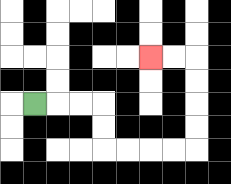{'start': '[1, 4]', 'end': '[6, 2]', 'path_directions': 'R,R,R,D,D,R,R,R,R,U,U,U,U,L,L', 'path_coordinates': '[[1, 4], [2, 4], [3, 4], [4, 4], [4, 5], [4, 6], [5, 6], [6, 6], [7, 6], [8, 6], [8, 5], [8, 4], [8, 3], [8, 2], [7, 2], [6, 2]]'}